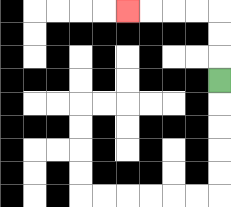{'start': '[9, 3]', 'end': '[5, 0]', 'path_directions': 'U,U,U,L,L,L,L', 'path_coordinates': '[[9, 3], [9, 2], [9, 1], [9, 0], [8, 0], [7, 0], [6, 0], [5, 0]]'}